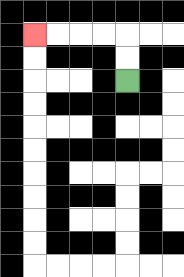{'start': '[5, 3]', 'end': '[1, 1]', 'path_directions': 'U,U,L,L,L,L', 'path_coordinates': '[[5, 3], [5, 2], [5, 1], [4, 1], [3, 1], [2, 1], [1, 1]]'}